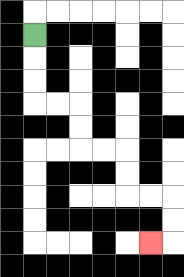{'start': '[1, 1]', 'end': '[6, 10]', 'path_directions': 'D,D,D,R,R,D,D,R,R,D,D,R,R,D,D,L', 'path_coordinates': '[[1, 1], [1, 2], [1, 3], [1, 4], [2, 4], [3, 4], [3, 5], [3, 6], [4, 6], [5, 6], [5, 7], [5, 8], [6, 8], [7, 8], [7, 9], [7, 10], [6, 10]]'}